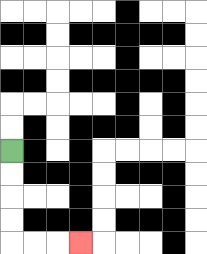{'start': '[0, 6]', 'end': '[3, 10]', 'path_directions': 'D,D,D,D,R,R,R', 'path_coordinates': '[[0, 6], [0, 7], [0, 8], [0, 9], [0, 10], [1, 10], [2, 10], [3, 10]]'}